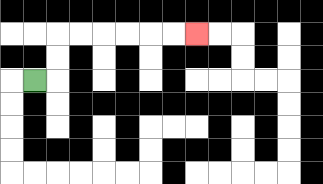{'start': '[1, 3]', 'end': '[8, 1]', 'path_directions': 'R,U,U,R,R,R,R,R,R', 'path_coordinates': '[[1, 3], [2, 3], [2, 2], [2, 1], [3, 1], [4, 1], [5, 1], [6, 1], [7, 1], [8, 1]]'}